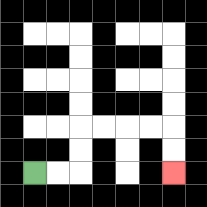{'start': '[1, 7]', 'end': '[7, 7]', 'path_directions': 'R,R,U,U,R,R,R,R,D,D', 'path_coordinates': '[[1, 7], [2, 7], [3, 7], [3, 6], [3, 5], [4, 5], [5, 5], [6, 5], [7, 5], [7, 6], [7, 7]]'}